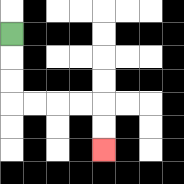{'start': '[0, 1]', 'end': '[4, 6]', 'path_directions': 'D,D,D,R,R,R,R,D,D', 'path_coordinates': '[[0, 1], [0, 2], [0, 3], [0, 4], [1, 4], [2, 4], [3, 4], [4, 4], [4, 5], [4, 6]]'}